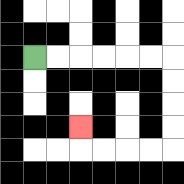{'start': '[1, 2]', 'end': '[3, 5]', 'path_directions': 'R,R,R,R,R,R,D,D,D,D,L,L,L,L,U', 'path_coordinates': '[[1, 2], [2, 2], [3, 2], [4, 2], [5, 2], [6, 2], [7, 2], [7, 3], [7, 4], [7, 5], [7, 6], [6, 6], [5, 6], [4, 6], [3, 6], [3, 5]]'}